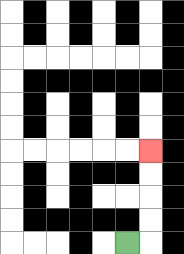{'start': '[5, 10]', 'end': '[6, 6]', 'path_directions': 'R,U,U,U,U', 'path_coordinates': '[[5, 10], [6, 10], [6, 9], [6, 8], [6, 7], [6, 6]]'}